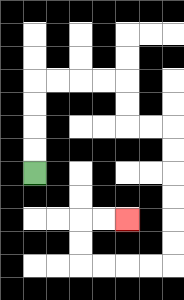{'start': '[1, 7]', 'end': '[5, 9]', 'path_directions': 'U,U,U,U,R,R,R,R,D,D,R,R,D,D,D,D,D,D,L,L,L,L,U,U,R,R', 'path_coordinates': '[[1, 7], [1, 6], [1, 5], [1, 4], [1, 3], [2, 3], [3, 3], [4, 3], [5, 3], [5, 4], [5, 5], [6, 5], [7, 5], [7, 6], [7, 7], [7, 8], [7, 9], [7, 10], [7, 11], [6, 11], [5, 11], [4, 11], [3, 11], [3, 10], [3, 9], [4, 9], [5, 9]]'}